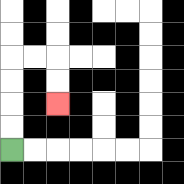{'start': '[0, 6]', 'end': '[2, 4]', 'path_directions': 'U,U,U,U,R,R,D,D', 'path_coordinates': '[[0, 6], [0, 5], [0, 4], [0, 3], [0, 2], [1, 2], [2, 2], [2, 3], [2, 4]]'}